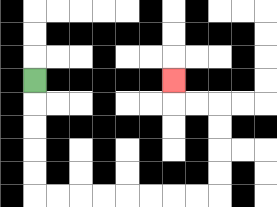{'start': '[1, 3]', 'end': '[7, 3]', 'path_directions': 'D,D,D,D,D,R,R,R,R,R,R,R,R,U,U,U,U,L,L,U', 'path_coordinates': '[[1, 3], [1, 4], [1, 5], [1, 6], [1, 7], [1, 8], [2, 8], [3, 8], [4, 8], [5, 8], [6, 8], [7, 8], [8, 8], [9, 8], [9, 7], [9, 6], [9, 5], [9, 4], [8, 4], [7, 4], [7, 3]]'}